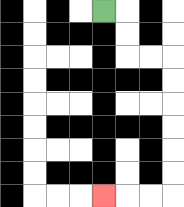{'start': '[4, 0]', 'end': '[4, 8]', 'path_directions': 'R,D,D,R,R,D,D,D,D,D,D,L,L,L', 'path_coordinates': '[[4, 0], [5, 0], [5, 1], [5, 2], [6, 2], [7, 2], [7, 3], [7, 4], [7, 5], [7, 6], [7, 7], [7, 8], [6, 8], [5, 8], [4, 8]]'}